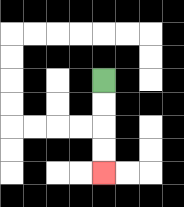{'start': '[4, 3]', 'end': '[4, 7]', 'path_directions': 'D,D,D,D', 'path_coordinates': '[[4, 3], [4, 4], [4, 5], [4, 6], [4, 7]]'}